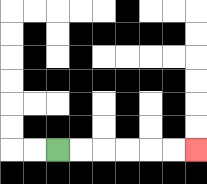{'start': '[2, 6]', 'end': '[8, 6]', 'path_directions': 'R,R,R,R,R,R', 'path_coordinates': '[[2, 6], [3, 6], [4, 6], [5, 6], [6, 6], [7, 6], [8, 6]]'}